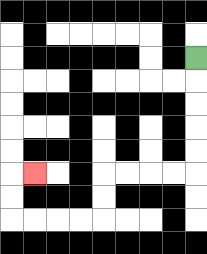{'start': '[8, 2]', 'end': '[1, 7]', 'path_directions': 'D,D,D,D,D,L,L,L,L,D,D,L,L,L,L,U,U,R', 'path_coordinates': '[[8, 2], [8, 3], [8, 4], [8, 5], [8, 6], [8, 7], [7, 7], [6, 7], [5, 7], [4, 7], [4, 8], [4, 9], [3, 9], [2, 9], [1, 9], [0, 9], [0, 8], [0, 7], [1, 7]]'}